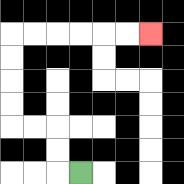{'start': '[3, 7]', 'end': '[6, 1]', 'path_directions': 'L,U,U,L,L,U,U,U,U,R,R,R,R,R,R', 'path_coordinates': '[[3, 7], [2, 7], [2, 6], [2, 5], [1, 5], [0, 5], [0, 4], [0, 3], [0, 2], [0, 1], [1, 1], [2, 1], [3, 1], [4, 1], [5, 1], [6, 1]]'}